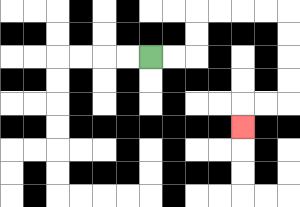{'start': '[6, 2]', 'end': '[10, 5]', 'path_directions': 'R,R,U,U,R,R,R,R,D,D,D,D,L,L,D', 'path_coordinates': '[[6, 2], [7, 2], [8, 2], [8, 1], [8, 0], [9, 0], [10, 0], [11, 0], [12, 0], [12, 1], [12, 2], [12, 3], [12, 4], [11, 4], [10, 4], [10, 5]]'}